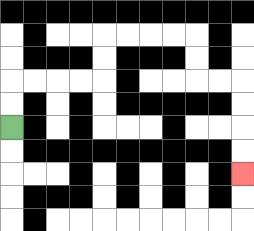{'start': '[0, 5]', 'end': '[10, 7]', 'path_directions': 'U,U,R,R,R,R,U,U,R,R,R,R,D,D,R,R,D,D,D,D', 'path_coordinates': '[[0, 5], [0, 4], [0, 3], [1, 3], [2, 3], [3, 3], [4, 3], [4, 2], [4, 1], [5, 1], [6, 1], [7, 1], [8, 1], [8, 2], [8, 3], [9, 3], [10, 3], [10, 4], [10, 5], [10, 6], [10, 7]]'}